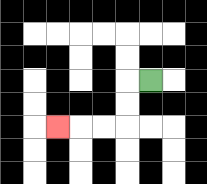{'start': '[6, 3]', 'end': '[2, 5]', 'path_directions': 'L,D,D,L,L,L', 'path_coordinates': '[[6, 3], [5, 3], [5, 4], [5, 5], [4, 5], [3, 5], [2, 5]]'}